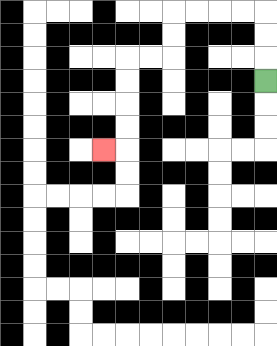{'start': '[11, 3]', 'end': '[4, 6]', 'path_directions': 'U,U,U,L,L,L,L,D,D,L,L,D,D,D,D,L', 'path_coordinates': '[[11, 3], [11, 2], [11, 1], [11, 0], [10, 0], [9, 0], [8, 0], [7, 0], [7, 1], [7, 2], [6, 2], [5, 2], [5, 3], [5, 4], [5, 5], [5, 6], [4, 6]]'}